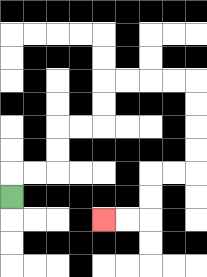{'start': '[0, 8]', 'end': '[4, 9]', 'path_directions': 'U,R,R,U,U,R,R,U,U,R,R,R,R,D,D,D,D,L,L,D,D,L,L', 'path_coordinates': '[[0, 8], [0, 7], [1, 7], [2, 7], [2, 6], [2, 5], [3, 5], [4, 5], [4, 4], [4, 3], [5, 3], [6, 3], [7, 3], [8, 3], [8, 4], [8, 5], [8, 6], [8, 7], [7, 7], [6, 7], [6, 8], [6, 9], [5, 9], [4, 9]]'}